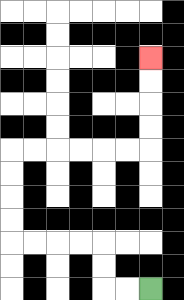{'start': '[6, 12]', 'end': '[6, 2]', 'path_directions': 'L,L,U,U,L,L,L,L,U,U,U,U,R,R,R,R,R,R,U,U,U,U', 'path_coordinates': '[[6, 12], [5, 12], [4, 12], [4, 11], [4, 10], [3, 10], [2, 10], [1, 10], [0, 10], [0, 9], [0, 8], [0, 7], [0, 6], [1, 6], [2, 6], [3, 6], [4, 6], [5, 6], [6, 6], [6, 5], [6, 4], [6, 3], [6, 2]]'}